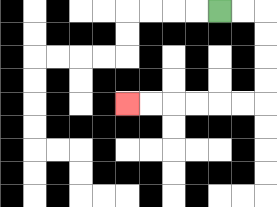{'start': '[9, 0]', 'end': '[5, 4]', 'path_directions': 'R,R,D,D,D,D,L,L,L,L,L,L', 'path_coordinates': '[[9, 0], [10, 0], [11, 0], [11, 1], [11, 2], [11, 3], [11, 4], [10, 4], [9, 4], [8, 4], [7, 4], [6, 4], [5, 4]]'}